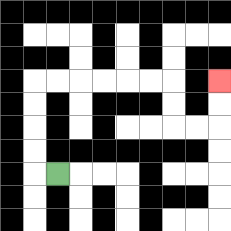{'start': '[2, 7]', 'end': '[9, 3]', 'path_directions': 'L,U,U,U,U,R,R,R,R,R,R,D,D,R,R,U,U', 'path_coordinates': '[[2, 7], [1, 7], [1, 6], [1, 5], [1, 4], [1, 3], [2, 3], [3, 3], [4, 3], [5, 3], [6, 3], [7, 3], [7, 4], [7, 5], [8, 5], [9, 5], [9, 4], [9, 3]]'}